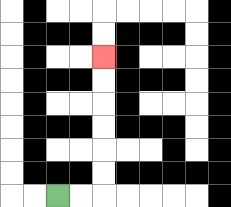{'start': '[2, 8]', 'end': '[4, 2]', 'path_directions': 'R,R,U,U,U,U,U,U', 'path_coordinates': '[[2, 8], [3, 8], [4, 8], [4, 7], [4, 6], [4, 5], [4, 4], [4, 3], [4, 2]]'}